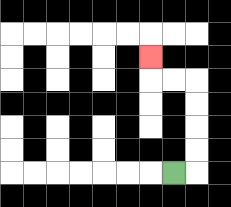{'start': '[7, 7]', 'end': '[6, 2]', 'path_directions': 'R,U,U,U,U,L,L,U', 'path_coordinates': '[[7, 7], [8, 7], [8, 6], [8, 5], [8, 4], [8, 3], [7, 3], [6, 3], [6, 2]]'}